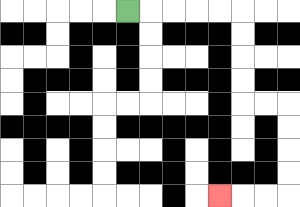{'start': '[5, 0]', 'end': '[9, 8]', 'path_directions': 'R,R,R,R,R,D,D,D,D,R,R,D,D,D,D,L,L,L', 'path_coordinates': '[[5, 0], [6, 0], [7, 0], [8, 0], [9, 0], [10, 0], [10, 1], [10, 2], [10, 3], [10, 4], [11, 4], [12, 4], [12, 5], [12, 6], [12, 7], [12, 8], [11, 8], [10, 8], [9, 8]]'}